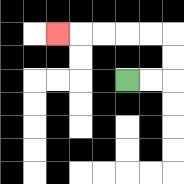{'start': '[5, 3]', 'end': '[2, 1]', 'path_directions': 'R,R,U,U,L,L,L,L,L', 'path_coordinates': '[[5, 3], [6, 3], [7, 3], [7, 2], [7, 1], [6, 1], [5, 1], [4, 1], [3, 1], [2, 1]]'}